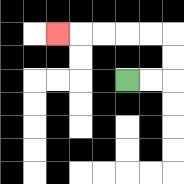{'start': '[5, 3]', 'end': '[2, 1]', 'path_directions': 'R,R,U,U,L,L,L,L,L', 'path_coordinates': '[[5, 3], [6, 3], [7, 3], [7, 2], [7, 1], [6, 1], [5, 1], [4, 1], [3, 1], [2, 1]]'}